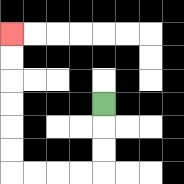{'start': '[4, 4]', 'end': '[0, 1]', 'path_directions': 'D,D,D,L,L,L,L,U,U,U,U,U,U', 'path_coordinates': '[[4, 4], [4, 5], [4, 6], [4, 7], [3, 7], [2, 7], [1, 7], [0, 7], [0, 6], [0, 5], [0, 4], [0, 3], [0, 2], [0, 1]]'}